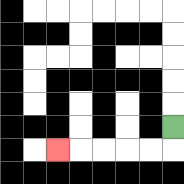{'start': '[7, 5]', 'end': '[2, 6]', 'path_directions': 'D,L,L,L,L,L', 'path_coordinates': '[[7, 5], [7, 6], [6, 6], [5, 6], [4, 6], [3, 6], [2, 6]]'}